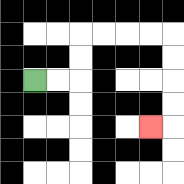{'start': '[1, 3]', 'end': '[6, 5]', 'path_directions': 'R,R,U,U,R,R,R,R,D,D,D,D,L', 'path_coordinates': '[[1, 3], [2, 3], [3, 3], [3, 2], [3, 1], [4, 1], [5, 1], [6, 1], [7, 1], [7, 2], [7, 3], [7, 4], [7, 5], [6, 5]]'}